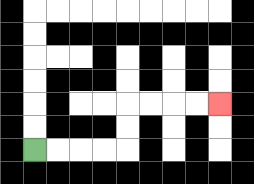{'start': '[1, 6]', 'end': '[9, 4]', 'path_directions': 'R,R,R,R,U,U,R,R,R,R', 'path_coordinates': '[[1, 6], [2, 6], [3, 6], [4, 6], [5, 6], [5, 5], [5, 4], [6, 4], [7, 4], [8, 4], [9, 4]]'}